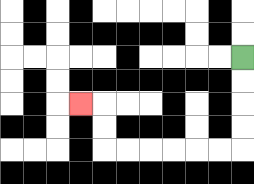{'start': '[10, 2]', 'end': '[3, 4]', 'path_directions': 'D,D,D,D,L,L,L,L,L,L,U,U,L', 'path_coordinates': '[[10, 2], [10, 3], [10, 4], [10, 5], [10, 6], [9, 6], [8, 6], [7, 6], [6, 6], [5, 6], [4, 6], [4, 5], [4, 4], [3, 4]]'}